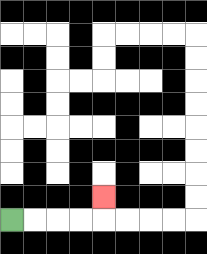{'start': '[0, 9]', 'end': '[4, 8]', 'path_directions': 'R,R,R,R,U', 'path_coordinates': '[[0, 9], [1, 9], [2, 9], [3, 9], [4, 9], [4, 8]]'}